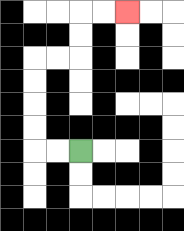{'start': '[3, 6]', 'end': '[5, 0]', 'path_directions': 'L,L,U,U,U,U,R,R,U,U,R,R', 'path_coordinates': '[[3, 6], [2, 6], [1, 6], [1, 5], [1, 4], [1, 3], [1, 2], [2, 2], [3, 2], [3, 1], [3, 0], [4, 0], [5, 0]]'}